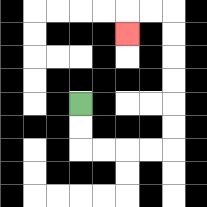{'start': '[3, 4]', 'end': '[5, 1]', 'path_directions': 'D,D,R,R,R,R,U,U,U,U,U,U,L,L,D', 'path_coordinates': '[[3, 4], [3, 5], [3, 6], [4, 6], [5, 6], [6, 6], [7, 6], [7, 5], [7, 4], [7, 3], [7, 2], [7, 1], [7, 0], [6, 0], [5, 0], [5, 1]]'}